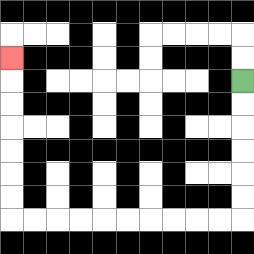{'start': '[10, 3]', 'end': '[0, 2]', 'path_directions': 'D,D,D,D,D,D,L,L,L,L,L,L,L,L,L,L,U,U,U,U,U,U,U', 'path_coordinates': '[[10, 3], [10, 4], [10, 5], [10, 6], [10, 7], [10, 8], [10, 9], [9, 9], [8, 9], [7, 9], [6, 9], [5, 9], [4, 9], [3, 9], [2, 9], [1, 9], [0, 9], [0, 8], [0, 7], [0, 6], [0, 5], [0, 4], [0, 3], [0, 2]]'}